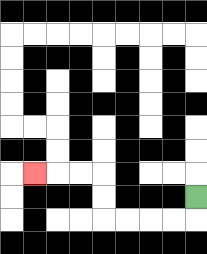{'start': '[8, 8]', 'end': '[1, 7]', 'path_directions': 'D,L,L,L,L,U,U,L,L,L', 'path_coordinates': '[[8, 8], [8, 9], [7, 9], [6, 9], [5, 9], [4, 9], [4, 8], [4, 7], [3, 7], [2, 7], [1, 7]]'}